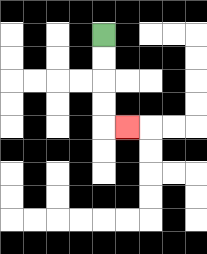{'start': '[4, 1]', 'end': '[5, 5]', 'path_directions': 'D,D,D,D,R', 'path_coordinates': '[[4, 1], [4, 2], [4, 3], [4, 4], [4, 5], [5, 5]]'}